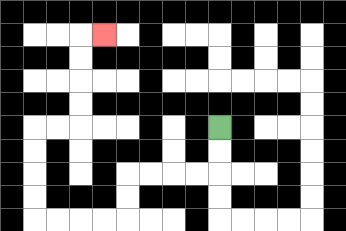{'start': '[9, 5]', 'end': '[4, 1]', 'path_directions': 'D,D,L,L,L,L,D,D,L,L,L,L,U,U,U,U,R,R,U,U,U,U,R', 'path_coordinates': '[[9, 5], [9, 6], [9, 7], [8, 7], [7, 7], [6, 7], [5, 7], [5, 8], [5, 9], [4, 9], [3, 9], [2, 9], [1, 9], [1, 8], [1, 7], [1, 6], [1, 5], [2, 5], [3, 5], [3, 4], [3, 3], [3, 2], [3, 1], [4, 1]]'}